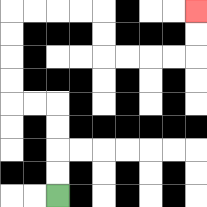{'start': '[2, 8]', 'end': '[8, 0]', 'path_directions': 'U,U,U,U,L,L,U,U,U,U,R,R,R,R,D,D,R,R,R,R,U,U', 'path_coordinates': '[[2, 8], [2, 7], [2, 6], [2, 5], [2, 4], [1, 4], [0, 4], [0, 3], [0, 2], [0, 1], [0, 0], [1, 0], [2, 0], [3, 0], [4, 0], [4, 1], [4, 2], [5, 2], [6, 2], [7, 2], [8, 2], [8, 1], [8, 0]]'}